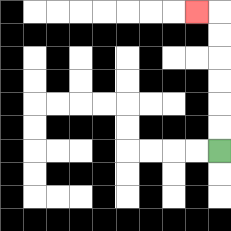{'start': '[9, 6]', 'end': '[8, 0]', 'path_directions': 'U,U,U,U,U,U,L', 'path_coordinates': '[[9, 6], [9, 5], [9, 4], [9, 3], [9, 2], [9, 1], [9, 0], [8, 0]]'}